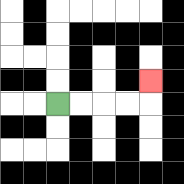{'start': '[2, 4]', 'end': '[6, 3]', 'path_directions': 'R,R,R,R,U', 'path_coordinates': '[[2, 4], [3, 4], [4, 4], [5, 4], [6, 4], [6, 3]]'}